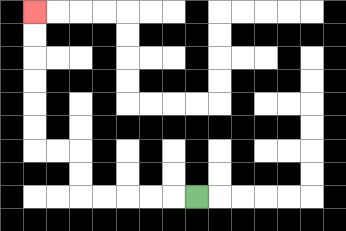{'start': '[8, 8]', 'end': '[1, 0]', 'path_directions': 'L,L,L,L,L,U,U,L,L,U,U,U,U,U,U', 'path_coordinates': '[[8, 8], [7, 8], [6, 8], [5, 8], [4, 8], [3, 8], [3, 7], [3, 6], [2, 6], [1, 6], [1, 5], [1, 4], [1, 3], [1, 2], [1, 1], [1, 0]]'}